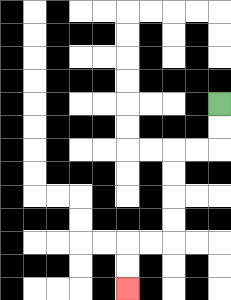{'start': '[9, 4]', 'end': '[5, 12]', 'path_directions': 'D,D,L,L,D,D,D,D,L,L,D,D', 'path_coordinates': '[[9, 4], [9, 5], [9, 6], [8, 6], [7, 6], [7, 7], [7, 8], [7, 9], [7, 10], [6, 10], [5, 10], [5, 11], [5, 12]]'}